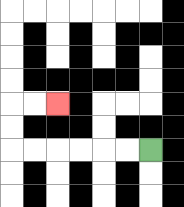{'start': '[6, 6]', 'end': '[2, 4]', 'path_directions': 'L,L,L,L,L,L,U,U,R,R', 'path_coordinates': '[[6, 6], [5, 6], [4, 6], [3, 6], [2, 6], [1, 6], [0, 6], [0, 5], [0, 4], [1, 4], [2, 4]]'}